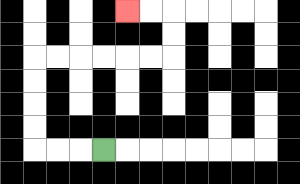{'start': '[4, 6]', 'end': '[5, 0]', 'path_directions': 'L,L,L,U,U,U,U,R,R,R,R,R,R,U,U,L,L', 'path_coordinates': '[[4, 6], [3, 6], [2, 6], [1, 6], [1, 5], [1, 4], [1, 3], [1, 2], [2, 2], [3, 2], [4, 2], [5, 2], [6, 2], [7, 2], [7, 1], [7, 0], [6, 0], [5, 0]]'}